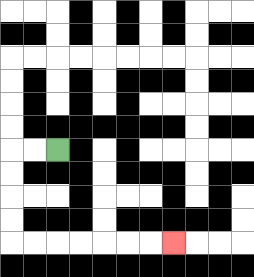{'start': '[2, 6]', 'end': '[7, 10]', 'path_directions': 'L,L,D,D,D,D,R,R,R,R,R,R,R', 'path_coordinates': '[[2, 6], [1, 6], [0, 6], [0, 7], [0, 8], [0, 9], [0, 10], [1, 10], [2, 10], [3, 10], [4, 10], [5, 10], [6, 10], [7, 10]]'}